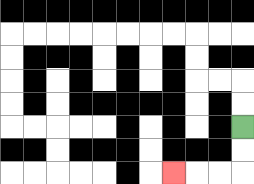{'start': '[10, 5]', 'end': '[7, 7]', 'path_directions': 'D,D,L,L,L', 'path_coordinates': '[[10, 5], [10, 6], [10, 7], [9, 7], [8, 7], [7, 7]]'}